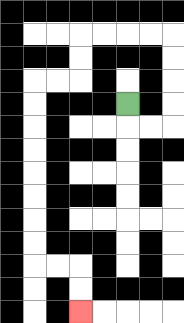{'start': '[5, 4]', 'end': '[3, 13]', 'path_directions': 'D,R,R,U,U,U,U,L,L,L,L,D,D,L,L,D,D,D,D,D,D,D,D,R,R,D,D', 'path_coordinates': '[[5, 4], [5, 5], [6, 5], [7, 5], [7, 4], [7, 3], [7, 2], [7, 1], [6, 1], [5, 1], [4, 1], [3, 1], [3, 2], [3, 3], [2, 3], [1, 3], [1, 4], [1, 5], [1, 6], [1, 7], [1, 8], [1, 9], [1, 10], [1, 11], [2, 11], [3, 11], [3, 12], [3, 13]]'}